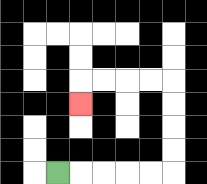{'start': '[2, 7]', 'end': '[3, 4]', 'path_directions': 'R,R,R,R,R,U,U,U,U,L,L,L,L,D', 'path_coordinates': '[[2, 7], [3, 7], [4, 7], [5, 7], [6, 7], [7, 7], [7, 6], [7, 5], [7, 4], [7, 3], [6, 3], [5, 3], [4, 3], [3, 3], [3, 4]]'}